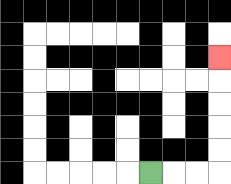{'start': '[6, 7]', 'end': '[9, 2]', 'path_directions': 'R,R,R,U,U,U,U,U', 'path_coordinates': '[[6, 7], [7, 7], [8, 7], [9, 7], [9, 6], [9, 5], [9, 4], [9, 3], [9, 2]]'}